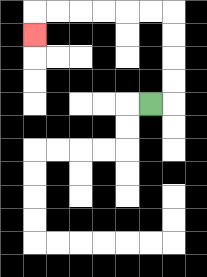{'start': '[6, 4]', 'end': '[1, 1]', 'path_directions': 'R,U,U,U,U,L,L,L,L,L,L,D', 'path_coordinates': '[[6, 4], [7, 4], [7, 3], [7, 2], [7, 1], [7, 0], [6, 0], [5, 0], [4, 0], [3, 0], [2, 0], [1, 0], [1, 1]]'}